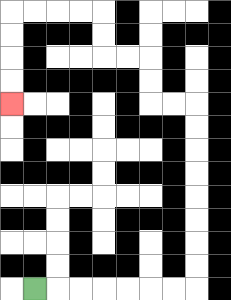{'start': '[1, 12]', 'end': '[0, 4]', 'path_directions': 'R,R,R,R,R,R,R,U,U,U,U,U,U,U,U,L,L,U,U,L,L,U,U,L,L,L,L,D,D,D,D', 'path_coordinates': '[[1, 12], [2, 12], [3, 12], [4, 12], [5, 12], [6, 12], [7, 12], [8, 12], [8, 11], [8, 10], [8, 9], [8, 8], [8, 7], [8, 6], [8, 5], [8, 4], [7, 4], [6, 4], [6, 3], [6, 2], [5, 2], [4, 2], [4, 1], [4, 0], [3, 0], [2, 0], [1, 0], [0, 0], [0, 1], [0, 2], [0, 3], [0, 4]]'}